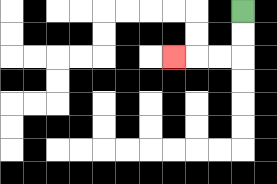{'start': '[10, 0]', 'end': '[7, 2]', 'path_directions': 'D,D,L,L,L', 'path_coordinates': '[[10, 0], [10, 1], [10, 2], [9, 2], [8, 2], [7, 2]]'}